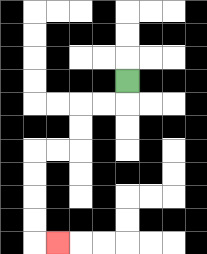{'start': '[5, 3]', 'end': '[2, 10]', 'path_directions': 'D,L,L,D,D,L,L,D,D,D,D,R', 'path_coordinates': '[[5, 3], [5, 4], [4, 4], [3, 4], [3, 5], [3, 6], [2, 6], [1, 6], [1, 7], [1, 8], [1, 9], [1, 10], [2, 10]]'}